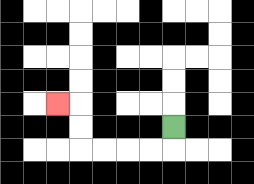{'start': '[7, 5]', 'end': '[2, 4]', 'path_directions': 'D,L,L,L,L,U,U,L', 'path_coordinates': '[[7, 5], [7, 6], [6, 6], [5, 6], [4, 6], [3, 6], [3, 5], [3, 4], [2, 4]]'}